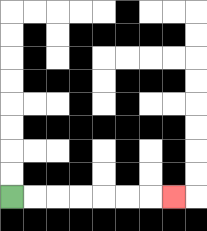{'start': '[0, 8]', 'end': '[7, 8]', 'path_directions': 'R,R,R,R,R,R,R', 'path_coordinates': '[[0, 8], [1, 8], [2, 8], [3, 8], [4, 8], [5, 8], [6, 8], [7, 8]]'}